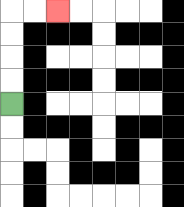{'start': '[0, 4]', 'end': '[2, 0]', 'path_directions': 'U,U,U,U,R,R', 'path_coordinates': '[[0, 4], [0, 3], [0, 2], [0, 1], [0, 0], [1, 0], [2, 0]]'}